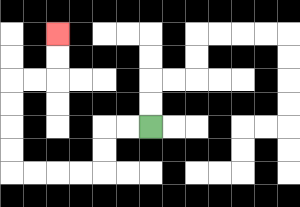{'start': '[6, 5]', 'end': '[2, 1]', 'path_directions': 'L,L,D,D,L,L,L,L,U,U,U,U,R,R,U,U', 'path_coordinates': '[[6, 5], [5, 5], [4, 5], [4, 6], [4, 7], [3, 7], [2, 7], [1, 7], [0, 7], [0, 6], [0, 5], [0, 4], [0, 3], [1, 3], [2, 3], [2, 2], [2, 1]]'}